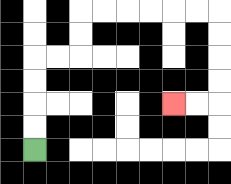{'start': '[1, 6]', 'end': '[7, 4]', 'path_directions': 'U,U,U,U,R,R,U,U,R,R,R,R,R,R,D,D,D,D,L,L', 'path_coordinates': '[[1, 6], [1, 5], [1, 4], [1, 3], [1, 2], [2, 2], [3, 2], [3, 1], [3, 0], [4, 0], [5, 0], [6, 0], [7, 0], [8, 0], [9, 0], [9, 1], [9, 2], [9, 3], [9, 4], [8, 4], [7, 4]]'}